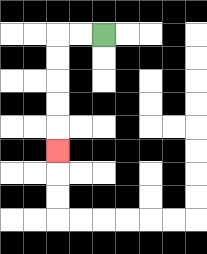{'start': '[4, 1]', 'end': '[2, 6]', 'path_directions': 'L,L,D,D,D,D,D', 'path_coordinates': '[[4, 1], [3, 1], [2, 1], [2, 2], [2, 3], [2, 4], [2, 5], [2, 6]]'}